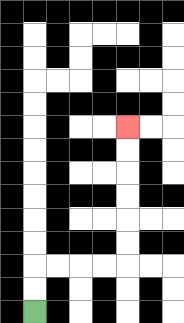{'start': '[1, 13]', 'end': '[5, 5]', 'path_directions': 'U,U,R,R,R,R,U,U,U,U,U,U', 'path_coordinates': '[[1, 13], [1, 12], [1, 11], [2, 11], [3, 11], [4, 11], [5, 11], [5, 10], [5, 9], [5, 8], [5, 7], [5, 6], [5, 5]]'}